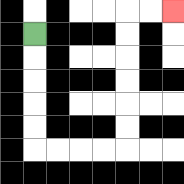{'start': '[1, 1]', 'end': '[7, 0]', 'path_directions': 'D,D,D,D,D,R,R,R,R,U,U,U,U,U,U,R,R', 'path_coordinates': '[[1, 1], [1, 2], [1, 3], [1, 4], [1, 5], [1, 6], [2, 6], [3, 6], [4, 6], [5, 6], [5, 5], [5, 4], [5, 3], [5, 2], [5, 1], [5, 0], [6, 0], [7, 0]]'}